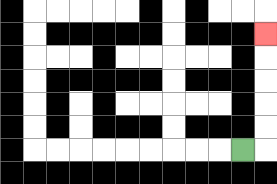{'start': '[10, 6]', 'end': '[11, 1]', 'path_directions': 'R,U,U,U,U,U', 'path_coordinates': '[[10, 6], [11, 6], [11, 5], [11, 4], [11, 3], [11, 2], [11, 1]]'}